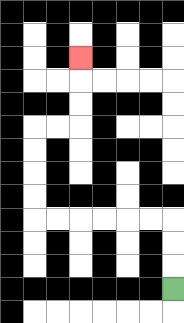{'start': '[7, 12]', 'end': '[3, 2]', 'path_directions': 'U,U,U,L,L,L,L,L,L,U,U,U,U,R,R,U,U,U', 'path_coordinates': '[[7, 12], [7, 11], [7, 10], [7, 9], [6, 9], [5, 9], [4, 9], [3, 9], [2, 9], [1, 9], [1, 8], [1, 7], [1, 6], [1, 5], [2, 5], [3, 5], [3, 4], [3, 3], [3, 2]]'}